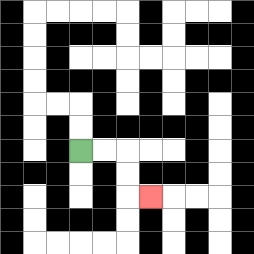{'start': '[3, 6]', 'end': '[6, 8]', 'path_directions': 'R,R,D,D,R', 'path_coordinates': '[[3, 6], [4, 6], [5, 6], [5, 7], [5, 8], [6, 8]]'}